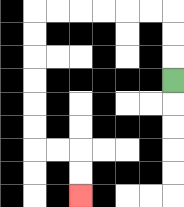{'start': '[7, 3]', 'end': '[3, 8]', 'path_directions': 'U,U,U,L,L,L,L,L,L,D,D,D,D,D,D,R,R,D,D', 'path_coordinates': '[[7, 3], [7, 2], [7, 1], [7, 0], [6, 0], [5, 0], [4, 0], [3, 0], [2, 0], [1, 0], [1, 1], [1, 2], [1, 3], [1, 4], [1, 5], [1, 6], [2, 6], [3, 6], [3, 7], [3, 8]]'}